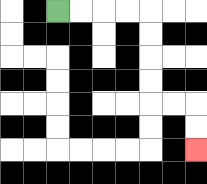{'start': '[2, 0]', 'end': '[8, 6]', 'path_directions': 'R,R,R,R,D,D,D,D,R,R,D,D', 'path_coordinates': '[[2, 0], [3, 0], [4, 0], [5, 0], [6, 0], [6, 1], [6, 2], [6, 3], [6, 4], [7, 4], [8, 4], [8, 5], [8, 6]]'}